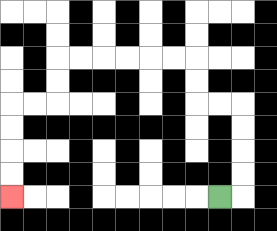{'start': '[9, 8]', 'end': '[0, 8]', 'path_directions': 'R,U,U,U,U,L,L,U,U,L,L,L,L,L,L,D,D,L,L,D,D,D,D', 'path_coordinates': '[[9, 8], [10, 8], [10, 7], [10, 6], [10, 5], [10, 4], [9, 4], [8, 4], [8, 3], [8, 2], [7, 2], [6, 2], [5, 2], [4, 2], [3, 2], [2, 2], [2, 3], [2, 4], [1, 4], [0, 4], [0, 5], [0, 6], [0, 7], [0, 8]]'}